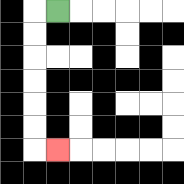{'start': '[2, 0]', 'end': '[2, 6]', 'path_directions': 'L,D,D,D,D,D,D,R', 'path_coordinates': '[[2, 0], [1, 0], [1, 1], [1, 2], [1, 3], [1, 4], [1, 5], [1, 6], [2, 6]]'}